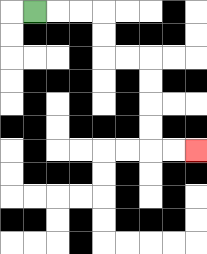{'start': '[1, 0]', 'end': '[8, 6]', 'path_directions': 'R,R,R,D,D,R,R,D,D,D,D,R,R', 'path_coordinates': '[[1, 0], [2, 0], [3, 0], [4, 0], [4, 1], [4, 2], [5, 2], [6, 2], [6, 3], [6, 4], [6, 5], [6, 6], [7, 6], [8, 6]]'}